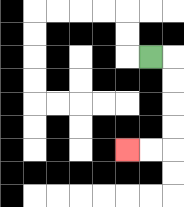{'start': '[6, 2]', 'end': '[5, 6]', 'path_directions': 'R,D,D,D,D,L,L', 'path_coordinates': '[[6, 2], [7, 2], [7, 3], [7, 4], [7, 5], [7, 6], [6, 6], [5, 6]]'}